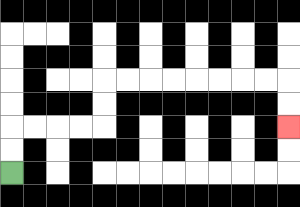{'start': '[0, 7]', 'end': '[12, 5]', 'path_directions': 'U,U,R,R,R,R,U,U,R,R,R,R,R,R,R,R,D,D', 'path_coordinates': '[[0, 7], [0, 6], [0, 5], [1, 5], [2, 5], [3, 5], [4, 5], [4, 4], [4, 3], [5, 3], [6, 3], [7, 3], [8, 3], [9, 3], [10, 3], [11, 3], [12, 3], [12, 4], [12, 5]]'}